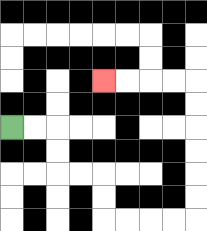{'start': '[0, 5]', 'end': '[4, 3]', 'path_directions': 'R,R,D,D,R,R,D,D,R,R,R,R,U,U,U,U,U,U,L,L,L,L', 'path_coordinates': '[[0, 5], [1, 5], [2, 5], [2, 6], [2, 7], [3, 7], [4, 7], [4, 8], [4, 9], [5, 9], [6, 9], [7, 9], [8, 9], [8, 8], [8, 7], [8, 6], [8, 5], [8, 4], [8, 3], [7, 3], [6, 3], [5, 3], [4, 3]]'}